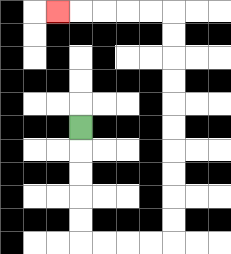{'start': '[3, 5]', 'end': '[2, 0]', 'path_directions': 'D,D,D,D,D,R,R,R,R,U,U,U,U,U,U,U,U,U,U,L,L,L,L,L', 'path_coordinates': '[[3, 5], [3, 6], [3, 7], [3, 8], [3, 9], [3, 10], [4, 10], [5, 10], [6, 10], [7, 10], [7, 9], [7, 8], [7, 7], [7, 6], [7, 5], [7, 4], [7, 3], [7, 2], [7, 1], [7, 0], [6, 0], [5, 0], [4, 0], [3, 0], [2, 0]]'}